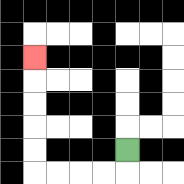{'start': '[5, 6]', 'end': '[1, 2]', 'path_directions': 'D,L,L,L,L,U,U,U,U,U', 'path_coordinates': '[[5, 6], [5, 7], [4, 7], [3, 7], [2, 7], [1, 7], [1, 6], [1, 5], [1, 4], [1, 3], [1, 2]]'}